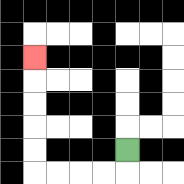{'start': '[5, 6]', 'end': '[1, 2]', 'path_directions': 'D,L,L,L,L,U,U,U,U,U', 'path_coordinates': '[[5, 6], [5, 7], [4, 7], [3, 7], [2, 7], [1, 7], [1, 6], [1, 5], [1, 4], [1, 3], [1, 2]]'}